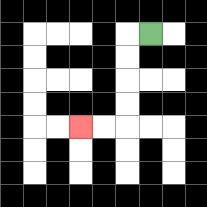{'start': '[6, 1]', 'end': '[3, 5]', 'path_directions': 'L,D,D,D,D,L,L', 'path_coordinates': '[[6, 1], [5, 1], [5, 2], [5, 3], [5, 4], [5, 5], [4, 5], [3, 5]]'}